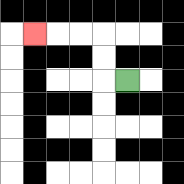{'start': '[5, 3]', 'end': '[1, 1]', 'path_directions': 'L,U,U,L,L,L', 'path_coordinates': '[[5, 3], [4, 3], [4, 2], [4, 1], [3, 1], [2, 1], [1, 1]]'}